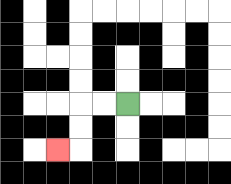{'start': '[5, 4]', 'end': '[2, 6]', 'path_directions': 'L,L,D,D,L', 'path_coordinates': '[[5, 4], [4, 4], [3, 4], [3, 5], [3, 6], [2, 6]]'}